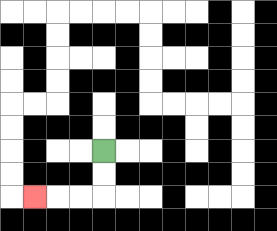{'start': '[4, 6]', 'end': '[1, 8]', 'path_directions': 'D,D,L,L,L', 'path_coordinates': '[[4, 6], [4, 7], [4, 8], [3, 8], [2, 8], [1, 8]]'}